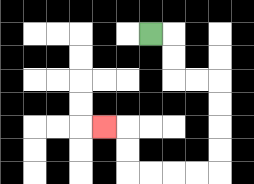{'start': '[6, 1]', 'end': '[4, 5]', 'path_directions': 'R,D,D,R,R,D,D,D,D,L,L,L,L,U,U,L', 'path_coordinates': '[[6, 1], [7, 1], [7, 2], [7, 3], [8, 3], [9, 3], [9, 4], [9, 5], [9, 6], [9, 7], [8, 7], [7, 7], [6, 7], [5, 7], [5, 6], [5, 5], [4, 5]]'}